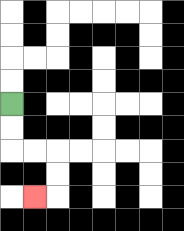{'start': '[0, 4]', 'end': '[1, 8]', 'path_directions': 'D,D,R,R,D,D,L', 'path_coordinates': '[[0, 4], [0, 5], [0, 6], [1, 6], [2, 6], [2, 7], [2, 8], [1, 8]]'}